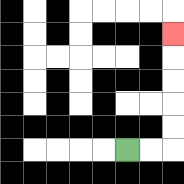{'start': '[5, 6]', 'end': '[7, 1]', 'path_directions': 'R,R,U,U,U,U,U', 'path_coordinates': '[[5, 6], [6, 6], [7, 6], [7, 5], [7, 4], [7, 3], [7, 2], [7, 1]]'}